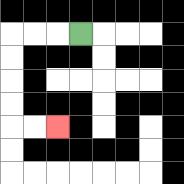{'start': '[3, 1]', 'end': '[2, 5]', 'path_directions': 'L,L,L,D,D,D,D,R,R', 'path_coordinates': '[[3, 1], [2, 1], [1, 1], [0, 1], [0, 2], [0, 3], [0, 4], [0, 5], [1, 5], [2, 5]]'}